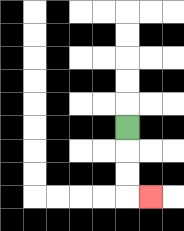{'start': '[5, 5]', 'end': '[6, 8]', 'path_directions': 'D,D,D,R', 'path_coordinates': '[[5, 5], [5, 6], [5, 7], [5, 8], [6, 8]]'}